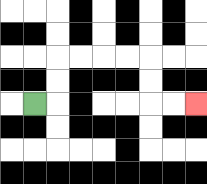{'start': '[1, 4]', 'end': '[8, 4]', 'path_directions': 'R,U,U,R,R,R,R,D,D,R,R', 'path_coordinates': '[[1, 4], [2, 4], [2, 3], [2, 2], [3, 2], [4, 2], [5, 2], [6, 2], [6, 3], [6, 4], [7, 4], [8, 4]]'}